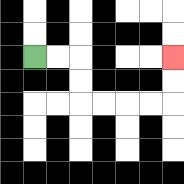{'start': '[1, 2]', 'end': '[7, 2]', 'path_directions': 'R,R,D,D,R,R,R,R,U,U', 'path_coordinates': '[[1, 2], [2, 2], [3, 2], [3, 3], [3, 4], [4, 4], [5, 4], [6, 4], [7, 4], [7, 3], [7, 2]]'}